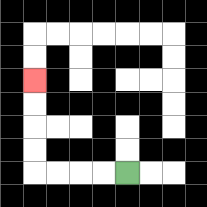{'start': '[5, 7]', 'end': '[1, 3]', 'path_directions': 'L,L,L,L,U,U,U,U', 'path_coordinates': '[[5, 7], [4, 7], [3, 7], [2, 7], [1, 7], [1, 6], [1, 5], [1, 4], [1, 3]]'}